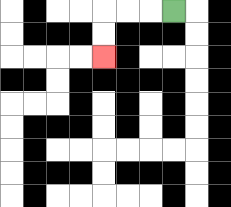{'start': '[7, 0]', 'end': '[4, 2]', 'path_directions': 'L,L,L,D,D', 'path_coordinates': '[[7, 0], [6, 0], [5, 0], [4, 0], [4, 1], [4, 2]]'}